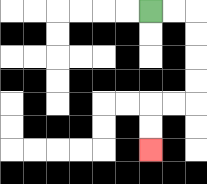{'start': '[6, 0]', 'end': '[6, 6]', 'path_directions': 'R,R,D,D,D,D,L,L,D,D', 'path_coordinates': '[[6, 0], [7, 0], [8, 0], [8, 1], [8, 2], [8, 3], [8, 4], [7, 4], [6, 4], [6, 5], [6, 6]]'}